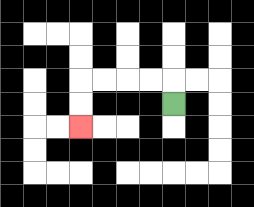{'start': '[7, 4]', 'end': '[3, 5]', 'path_directions': 'U,L,L,L,L,D,D', 'path_coordinates': '[[7, 4], [7, 3], [6, 3], [5, 3], [4, 3], [3, 3], [3, 4], [3, 5]]'}